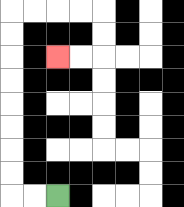{'start': '[2, 8]', 'end': '[2, 2]', 'path_directions': 'L,L,U,U,U,U,U,U,U,U,R,R,R,R,D,D,L,L', 'path_coordinates': '[[2, 8], [1, 8], [0, 8], [0, 7], [0, 6], [0, 5], [0, 4], [0, 3], [0, 2], [0, 1], [0, 0], [1, 0], [2, 0], [3, 0], [4, 0], [4, 1], [4, 2], [3, 2], [2, 2]]'}